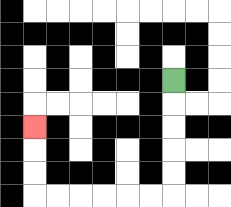{'start': '[7, 3]', 'end': '[1, 5]', 'path_directions': 'D,D,D,D,D,L,L,L,L,L,L,U,U,U', 'path_coordinates': '[[7, 3], [7, 4], [7, 5], [7, 6], [7, 7], [7, 8], [6, 8], [5, 8], [4, 8], [3, 8], [2, 8], [1, 8], [1, 7], [1, 6], [1, 5]]'}